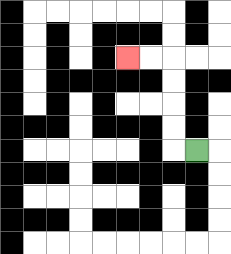{'start': '[8, 6]', 'end': '[5, 2]', 'path_directions': 'L,U,U,U,U,L,L', 'path_coordinates': '[[8, 6], [7, 6], [7, 5], [7, 4], [7, 3], [7, 2], [6, 2], [5, 2]]'}